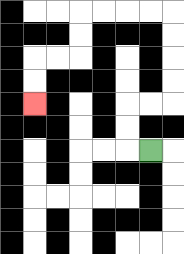{'start': '[6, 6]', 'end': '[1, 4]', 'path_directions': 'L,U,U,R,R,U,U,U,U,L,L,L,L,D,D,L,L,D,D', 'path_coordinates': '[[6, 6], [5, 6], [5, 5], [5, 4], [6, 4], [7, 4], [7, 3], [7, 2], [7, 1], [7, 0], [6, 0], [5, 0], [4, 0], [3, 0], [3, 1], [3, 2], [2, 2], [1, 2], [1, 3], [1, 4]]'}